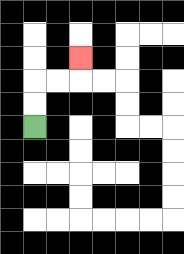{'start': '[1, 5]', 'end': '[3, 2]', 'path_directions': 'U,U,R,R,U', 'path_coordinates': '[[1, 5], [1, 4], [1, 3], [2, 3], [3, 3], [3, 2]]'}